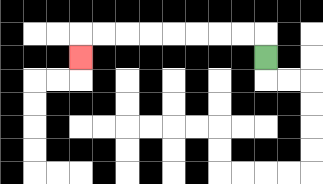{'start': '[11, 2]', 'end': '[3, 2]', 'path_directions': 'U,L,L,L,L,L,L,L,L,D', 'path_coordinates': '[[11, 2], [11, 1], [10, 1], [9, 1], [8, 1], [7, 1], [6, 1], [5, 1], [4, 1], [3, 1], [3, 2]]'}